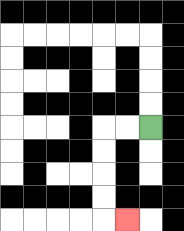{'start': '[6, 5]', 'end': '[5, 9]', 'path_directions': 'L,L,D,D,D,D,R', 'path_coordinates': '[[6, 5], [5, 5], [4, 5], [4, 6], [4, 7], [4, 8], [4, 9], [5, 9]]'}